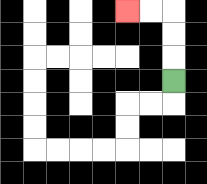{'start': '[7, 3]', 'end': '[5, 0]', 'path_directions': 'U,U,U,L,L', 'path_coordinates': '[[7, 3], [7, 2], [7, 1], [7, 0], [6, 0], [5, 0]]'}